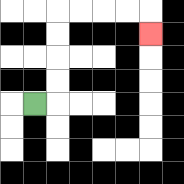{'start': '[1, 4]', 'end': '[6, 1]', 'path_directions': 'R,U,U,U,U,R,R,R,R,D', 'path_coordinates': '[[1, 4], [2, 4], [2, 3], [2, 2], [2, 1], [2, 0], [3, 0], [4, 0], [5, 0], [6, 0], [6, 1]]'}